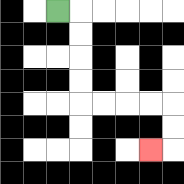{'start': '[2, 0]', 'end': '[6, 6]', 'path_directions': 'R,D,D,D,D,R,R,R,R,D,D,L', 'path_coordinates': '[[2, 0], [3, 0], [3, 1], [3, 2], [3, 3], [3, 4], [4, 4], [5, 4], [6, 4], [7, 4], [7, 5], [7, 6], [6, 6]]'}